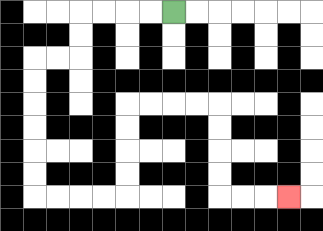{'start': '[7, 0]', 'end': '[12, 8]', 'path_directions': 'L,L,L,L,D,D,L,L,D,D,D,D,D,D,R,R,R,R,U,U,U,U,R,R,R,R,D,D,D,D,R,R,R', 'path_coordinates': '[[7, 0], [6, 0], [5, 0], [4, 0], [3, 0], [3, 1], [3, 2], [2, 2], [1, 2], [1, 3], [1, 4], [1, 5], [1, 6], [1, 7], [1, 8], [2, 8], [3, 8], [4, 8], [5, 8], [5, 7], [5, 6], [5, 5], [5, 4], [6, 4], [7, 4], [8, 4], [9, 4], [9, 5], [9, 6], [9, 7], [9, 8], [10, 8], [11, 8], [12, 8]]'}